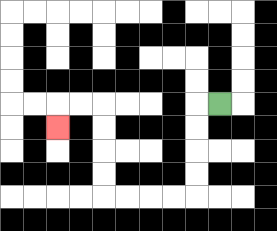{'start': '[9, 4]', 'end': '[2, 5]', 'path_directions': 'L,D,D,D,D,L,L,L,L,U,U,U,U,L,L,D', 'path_coordinates': '[[9, 4], [8, 4], [8, 5], [8, 6], [8, 7], [8, 8], [7, 8], [6, 8], [5, 8], [4, 8], [4, 7], [4, 6], [4, 5], [4, 4], [3, 4], [2, 4], [2, 5]]'}